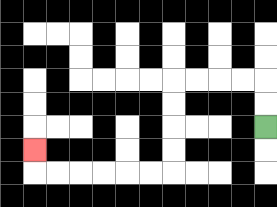{'start': '[11, 5]', 'end': '[1, 6]', 'path_directions': 'U,U,L,L,L,L,D,D,D,D,L,L,L,L,L,L,U', 'path_coordinates': '[[11, 5], [11, 4], [11, 3], [10, 3], [9, 3], [8, 3], [7, 3], [7, 4], [7, 5], [7, 6], [7, 7], [6, 7], [5, 7], [4, 7], [3, 7], [2, 7], [1, 7], [1, 6]]'}